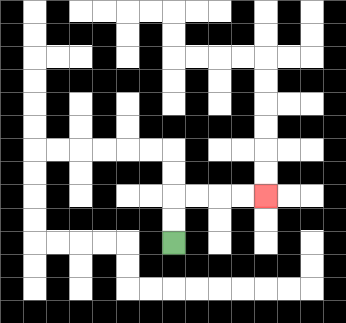{'start': '[7, 10]', 'end': '[11, 8]', 'path_directions': 'U,U,R,R,R,R', 'path_coordinates': '[[7, 10], [7, 9], [7, 8], [8, 8], [9, 8], [10, 8], [11, 8]]'}